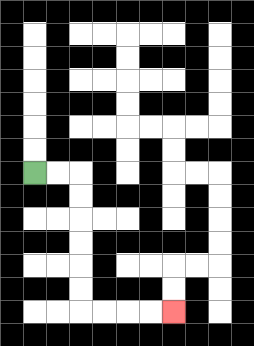{'start': '[1, 7]', 'end': '[7, 13]', 'path_directions': 'R,R,D,D,D,D,D,D,R,R,R,R', 'path_coordinates': '[[1, 7], [2, 7], [3, 7], [3, 8], [3, 9], [3, 10], [3, 11], [3, 12], [3, 13], [4, 13], [5, 13], [6, 13], [7, 13]]'}